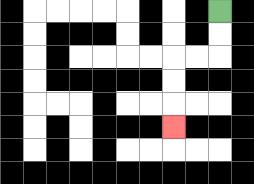{'start': '[9, 0]', 'end': '[7, 5]', 'path_directions': 'D,D,L,L,D,D,D', 'path_coordinates': '[[9, 0], [9, 1], [9, 2], [8, 2], [7, 2], [7, 3], [7, 4], [7, 5]]'}